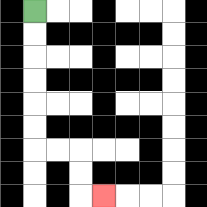{'start': '[1, 0]', 'end': '[4, 8]', 'path_directions': 'D,D,D,D,D,D,R,R,D,D,R', 'path_coordinates': '[[1, 0], [1, 1], [1, 2], [1, 3], [1, 4], [1, 5], [1, 6], [2, 6], [3, 6], [3, 7], [3, 8], [4, 8]]'}